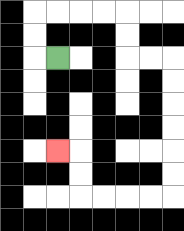{'start': '[2, 2]', 'end': '[2, 6]', 'path_directions': 'L,U,U,R,R,R,R,D,D,R,R,D,D,D,D,D,D,L,L,L,L,U,U,L', 'path_coordinates': '[[2, 2], [1, 2], [1, 1], [1, 0], [2, 0], [3, 0], [4, 0], [5, 0], [5, 1], [5, 2], [6, 2], [7, 2], [7, 3], [7, 4], [7, 5], [7, 6], [7, 7], [7, 8], [6, 8], [5, 8], [4, 8], [3, 8], [3, 7], [3, 6], [2, 6]]'}